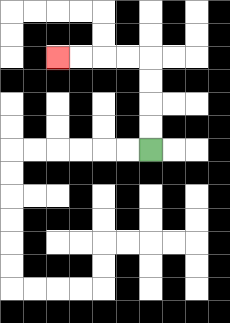{'start': '[6, 6]', 'end': '[2, 2]', 'path_directions': 'U,U,U,U,L,L,L,L', 'path_coordinates': '[[6, 6], [6, 5], [6, 4], [6, 3], [6, 2], [5, 2], [4, 2], [3, 2], [2, 2]]'}